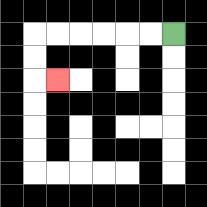{'start': '[7, 1]', 'end': '[2, 3]', 'path_directions': 'L,L,L,L,L,L,D,D,R', 'path_coordinates': '[[7, 1], [6, 1], [5, 1], [4, 1], [3, 1], [2, 1], [1, 1], [1, 2], [1, 3], [2, 3]]'}